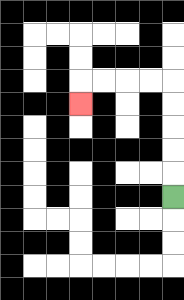{'start': '[7, 8]', 'end': '[3, 4]', 'path_directions': 'U,U,U,U,U,L,L,L,L,D', 'path_coordinates': '[[7, 8], [7, 7], [7, 6], [7, 5], [7, 4], [7, 3], [6, 3], [5, 3], [4, 3], [3, 3], [3, 4]]'}